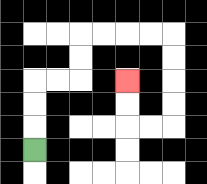{'start': '[1, 6]', 'end': '[5, 3]', 'path_directions': 'U,U,U,R,R,U,U,R,R,R,R,D,D,D,D,L,L,U,U', 'path_coordinates': '[[1, 6], [1, 5], [1, 4], [1, 3], [2, 3], [3, 3], [3, 2], [3, 1], [4, 1], [5, 1], [6, 1], [7, 1], [7, 2], [7, 3], [7, 4], [7, 5], [6, 5], [5, 5], [5, 4], [5, 3]]'}